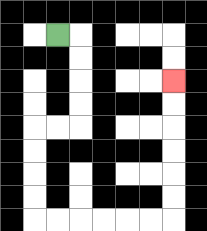{'start': '[2, 1]', 'end': '[7, 3]', 'path_directions': 'R,D,D,D,D,L,L,D,D,D,D,R,R,R,R,R,R,U,U,U,U,U,U', 'path_coordinates': '[[2, 1], [3, 1], [3, 2], [3, 3], [3, 4], [3, 5], [2, 5], [1, 5], [1, 6], [1, 7], [1, 8], [1, 9], [2, 9], [3, 9], [4, 9], [5, 9], [6, 9], [7, 9], [7, 8], [7, 7], [7, 6], [7, 5], [7, 4], [7, 3]]'}